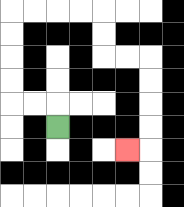{'start': '[2, 5]', 'end': '[5, 6]', 'path_directions': 'U,L,L,U,U,U,U,R,R,R,R,D,D,R,R,D,D,D,D,L', 'path_coordinates': '[[2, 5], [2, 4], [1, 4], [0, 4], [0, 3], [0, 2], [0, 1], [0, 0], [1, 0], [2, 0], [3, 0], [4, 0], [4, 1], [4, 2], [5, 2], [6, 2], [6, 3], [6, 4], [6, 5], [6, 6], [5, 6]]'}